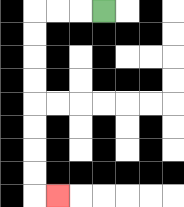{'start': '[4, 0]', 'end': '[2, 8]', 'path_directions': 'L,L,L,D,D,D,D,D,D,D,D,R', 'path_coordinates': '[[4, 0], [3, 0], [2, 0], [1, 0], [1, 1], [1, 2], [1, 3], [1, 4], [1, 5], [1, 6], [1, 7], [1, 8], [2, 8]]'}